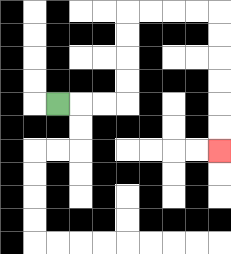{'start': '[2, 4]', 'end': '[9, 6]', 'path_directions': 'R,R,R,U,U,U,U,R,R,R,R,D,D,D,D,D,D', 'path_coordinates': '[[2, 4], [3, 4], [4, 4], [5, 4], [5, 3], [5, 2], [5, 1], [5, 0], [6, 0], [7, 0], [8, 0], [9, 0], [9, 1], [9, 2], [9, 3], [9, 4], [9, 5], [9, 6]]'}